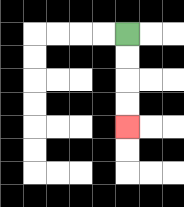{'start': '[5, 1]', 'end': '[5, 5]', 'path_directions': 'D,D,D,D', 'path_coordinates': '[[5, 1], [5, 2], [5, 3], [5, 4], [5, 5]]'}